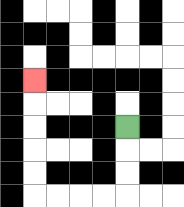{'start': '[5, 5]', 'end': '[1, 3]', 'path_directions': 'D,D,D,L,L,L,L,U,U,U,U,U', 'path_coordinates': '[[5, 5], [5, 6], [5, 7], [5, 8], [4, 8], [3, 8], [2, 8], [1, 8], [1, 7], [1, 6], [1, 5], [1, 4], [1, 3]]'}